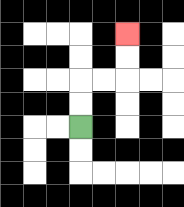{'start': '[3, 5]', 'end': '[5, 1]', 'path_directions': 'U,U,R,R,U,U', 'path_coordinates': '[[3, 5], [3, 4], [3, 3], [4, 3], [5, 3], [5, 2], [5, 1]]'}